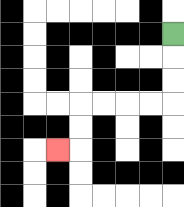{'start': '[7, 1]', 'end': '[2, 6]', 'path_directions': 'D,D,D,L,L,L,L,D,D,L', 'path_coordinates': '[[7, 1], [7, 2], [7, 3], [7, 4], [6, 4], [5, 4], [4, 4], [3, 4], [3, 5], [3, 6], [2, 6]]'}